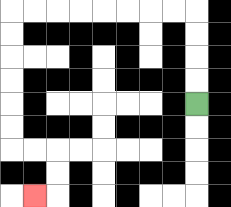{'start': '[8, 4]', 'end': '[1, 8]', 'path_directions': 'U,U,U,U,L,L,L,L,L,L,L,L,D,D,D,D,D,D,R,R,D,D,L', 'path_coordinates': '[[8, 4], [8, 3], [8, 2], [8, 1], [8, 0], [7, 0], [6, 0], [5, 0], [4, 0], [3, 0], [2, 0], [1, 0], [0, 0], [0, 1], [0, 2], [0, 3], [0, 4], [0, 5], [0, 6], [1, 6], [2, 6], [2, 7], [2, 8], [1, 8]]'}